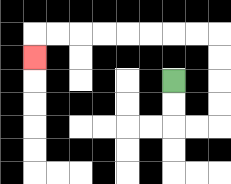{'start': '[7, 3]', 'end': '[1, 2]', 'path_directions': 'D,D,R,R,U,U,U,U,L,L,L,L,L,L,L,L,D', 'path_coordinates': '[[7, 3], [7, 4], [7, 5], [8, 5], [9, 5], [9, 4], [9, 3], [9, 2], [9, 1], [8, 1], [7, 1], [6, 1], [5, 1], [4, 1], [3, 1], [2, 1], [1, 1], [1, 2]]'}